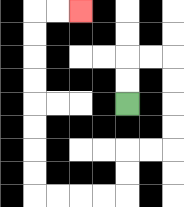{'start': '[5, 4]', 'end': '[3, 0]', 'path_directions': 'U,U,R,R,D,D,D,D,L,L,D,D,L,L,L,L,U,U,U,U,U,U,U,U,R,R', 'path_coordinates': '[[5, 4], [5, 3], [5, 2], [6, 2], [7, 2], [7, 3], [7, 4], [7, 5], [7, 6], [6, 6], [5, 6], [5, 7], [5, 8], [4, 8], [3, 8], [2, 8], [1, 8], [1, 7], [1, 6], [1, 5], [1, 4], [1, 3], [1, 2], [1, 1], [1, 0], [2, 0], [3, 0]]'}